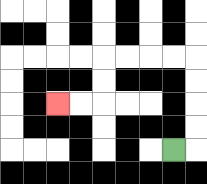{'start': '[7, 6]', 'end': '[2, 4]', 'path_directions': 'R,U,U,U,U,L,L,L,L,D,D,L,L', 'path_coordinates': '[[7, 6], [8, 6], [8, 5], [8, 4], [8, 3], [8, 2], [7, 2], [6, 2], [5, 2], [4, 2], [4, 3], [4, 4], [3, 4], [2, 4]]'}